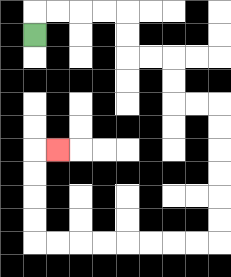{'start': '[1, 1]', 'end': '[2, 6]', 'path_directions': 'U,R,R,R,R,D,D,R,R,D,D,R,R,D,D,D,D,D,D,L,L,L,L,L,L,L,L,U,U,U,U,R', 'path_coordinates': '[[1, 1], [1, 0], [2, 0], [3, 0], [4, 0], [5, 0], [5, 1], [5, 2], [6, 2], [7, 2], [7, 3], [7, 4], [8, 4], [9, 4], [9, 5], [9, 6], [9, 7], [9, 8], [9, 9], [9, 10], [8, 10], [7, 10], [6, 10], [5, 10], [4, 10], [3, 10], [2, 10], [1, 10], [1, 9], [1, 8], [1, 7], [1, 6], [2, 6]]'}